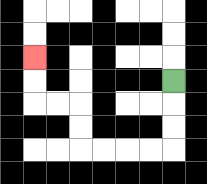{'start': '[7, 3]', 'end': '[1, 2]', 'path_directions': 'D,D,D,L,L,L,L,U,U,L,L,U,U', 'path_coordinates': '[[7, 3], [7, 4], [7, 5], [7, 6], [6, 6], [5, 6], [4, 6], [3, 6], [3, 5], [3, 4], [2, 4], [1, 4], [1, 3], [1, 2]]'}